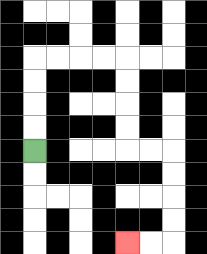{'start': '[1, 6]', 'end': '[5, 10]', 'path_directions': 'U,U,U,U,R,R,R,R,D,D,D,D,R,R,D,D,D,D,L,L', 'path_coordinates': '[[1, 6], [1, 5], [1, 4], [1, 3], [1, 2], [2, 2], [3, 2], [4, 2], [5, 2], [5, 3], [5, 4], [5, 5], [5, 6], [6, 6], [7, 6], [7, 7], [7, 8], [7, 9], [7, 10], [6, 10], [5, 10]]'}